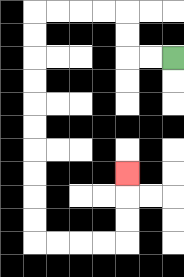{'start': '[7, 2]', 'end': '[5, 7]', 'path_directions': 'L,L,U,U,L,L,L,L,D,D,D,D,D,D,D,D,D,D,R,R,R,R,U,U,U', 'path_coordinates': '[[7, 2], [6, 2], [5, 2], [5, 1], [5, 0], [4, 0], [3, 0], [2, 0], [1, 0], [1, 1], [1, 2], [1, 3], [1, 4], [1, 5], [1, 6], [1, 7], [1, 8], [1, 9], [1, 10], [2, 10], [3, 10], [4, 10], [5, 10], [5, 9], [5, 8], [5, 7]]'}